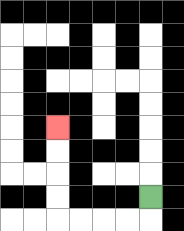{'start': '[6, 8]', 'end': '[2, 5]', 'path_directions': 'D,L,L,L,L,U,U,U,U', 'path_coordinates': '[[6, 8], [6, 9], [5, 9], [4, 9], [3, 9], [2, 9], [2, 8], [2, 7], [2, 6], [2, 5]]'}